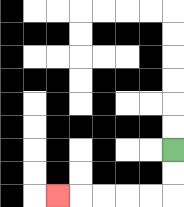{'start': '[7, 6]', 'end': '[2, 8]', 'path_directions': 'D,D,L,L,L,L,L', 'path_coordinates': '[[7, 6], [7, 7], [7, 8], [6, 8], [5, 8], [4, 8], [3, 8], [2, 8]]'}